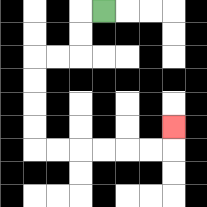{'start': '[4, 0]', 'end': '[7, 5]', 'path_directions': 'L,D,D,L,L,D,D,D,D,R,R,R,R,R,R,U', 'path_coordinates': '[[4, 0], [3, 0], [3, 1], [3, 2], [2, 2], [1, 2], [1, 3], [1, 4], [1, 5], [1, 6], [2, 6], [3, 6], [4, 6], [5, 6], [6, 6], [7, 6], [7, 5]]'}